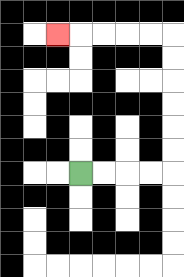{'start': '[3, 7]', 'end': '[2, 1]', 'path_directions': 'R,R,R,R,U,U,U,U,U,U,L,L,L,L,L', 'path_coordinates': '[[3, 7], [4, 7], [5, 7], [6, 7], [7, 7], [7, 6], [7, 5], [7, 4], [7, 3], [7, 2], [7, 1], [6, 1], [5, 1], [4, 1], [3, 1], [2, 1]]'}